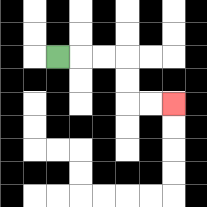{'start': '[2, 2]', 'end': '[7, 4]', 'path_directions': 'R,R,R,D,D,R,R', 'path_coordinates': '[[2, 2], [3, 2], [4, 2], [5, 2], [5, 3], [5, 4], [6, 4], [7, 4]]'}